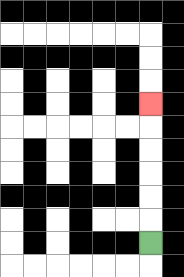{'start': '[6, 10]', 'end': '[6, 4]', 'path_directions': 'U,U,U,U,U,U', 'path_coordinates': '[[6, 10], [6, 9], [6, 8], [6, 7], [6, 6], [6, 5], [6, 4]]'}